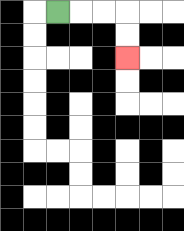{'start': '[2, 0]', 'end': '[5, 2]', 'path_directions': 'R,R,R,D,D', 'path_coordinates': '[[2, 0], [3, 0], [4, 0], [5, 0], [5, 1], [5, 2]]'}